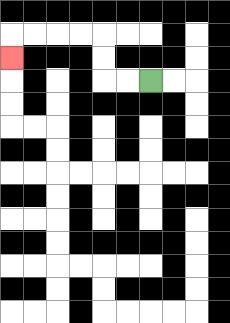{'start': '[6, 3]', 'end': '[0, 2]', 'path_directions': 'L,L,U,U,L,L,L,L,D', 'path_coordinates': '[[6, 3], [5, 3], [4, 3], [4, 2], [4, 1], [3, 1], [2, 1], [1, 1], [0, 1], [0, 2]]'}